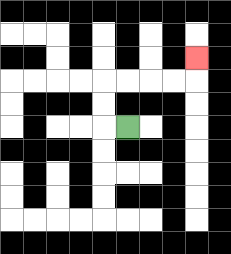{'start': '[5, 5]', 'end': '[8, 2]', 'path_directions': 'L,U,U,R,R,R,R,U', 'path_coordinates': '[[5, 5], [4, 5], [4, 4], [4, 3], [5, 3], [6, 3], [7, 3], [8, 3], [8, 2]]'}